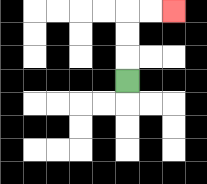{'start': '[5, 3]', 'end': '[7, 0]', 'path_directions': 'U,U,U,R,R', 'path_coordinates': '[[5, 3], [5, 2], [5, 1], [5, 0], [6, 0], [7, 0]]'}